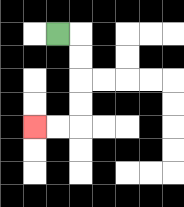{'start': '[2, 1]', 'end': '[1, 5]', 'path_directions': 'R,D,D,D,D,L,L', 'path_coordinates': '[[2, 1], [3, 1], [3, 2], [3, 3], [3, 4], [3, 5], [2, 5], [1, 5]]'}